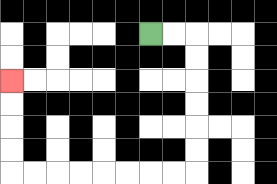{'start': '[6, 1]', 'end': '[0, 3]', 'path_directions': 'R,R,D,D,D,D,D,D,L,L,L,L,L,L,L,L,U,U,U,U', 'path_coordinates': '[[6, 1], [7, 1], [8, 1], [8, 2], [8, 3], [8, 4], [8, 5], [8, 6], [8, 7], [7, 7], [6, 7], [5, 7], [4, 7], [3, 7], [2, 7], [1, 7], [0, 7], [0, 6], [0, 5], [0, 4], [0, 3]]'}